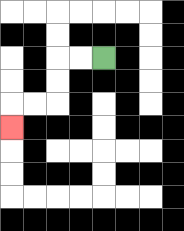{'start': '[4, 2]', 'end': '[0, 5]', 'path_directions': 'L,L,D,D,L,L,D', 'path_coordinates': '[[4, 2], [3, 2], [2, 2], [2, 3], [2, 4], [1, 4], [0, 4], [0, 5]]'}